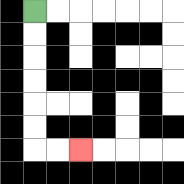{'start': '[1, 0]', 'end': '[3, 6]', 'path_directions': 'D,D,D,D,D,D,R,R', 'path_coordinates': '[[1, 0], [1, 1], [1, 2], [1, 3], [1, 4], [1, 5], [1, 6], [2, 6], [3, 6]]'}